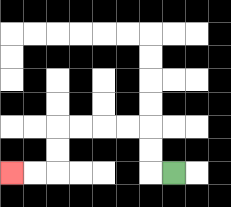{'start': '[7, 7]', 'end': '[0, 7]', 'path_directions': 'L,U,U,L,L,L,L,D,D,L,L', 'path_coordinates': '[[7, 7], [6, 7], [6, 6], [6, 5], [5, 5], [4, 5], [3, 5], [2, 5], [2, 6], [2, 7], [1, 7], [0, 7]]'}